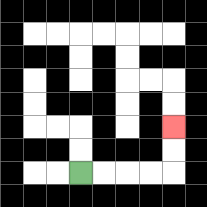{'start': '[3, 7]', 'end': '[7, 5]', 'path_directions': 'R,R,R,R,U,U', 'path_coordinates': '[[3, 7], [4, 7], [5, 7], [6, 7], [7, 7], [7, 6], [7, 5]]'}